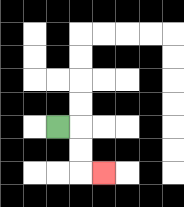{'start': '[2, 5]', 'end': '[4, 7]', 'path_directions': 'R,D,D,R', 'path_coordinates': '[[2, 5], [3, 5], [3, 6], [3, 7], [4, 7]]'}